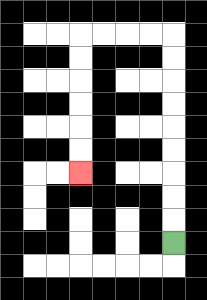{'start': '[7, 10]', 'end': '[3, 7]', 'path_directions': 'U,U,U,U,U,U,U,U,U,L,L,L,L,D,D,D,D,D,D', 'path_coordinates': '[[7, 10], [7, 9], [7, 8], [7, 7], [7, 6], [7, 5], [7, 4], [7, 3], [7, 2], [7, 1], [6, 1], [5, 1], [4, 1], [3, 1], [3, 2], [3, 3], [3, 4], [3, 5], [3, 6], [3, 7]]'}